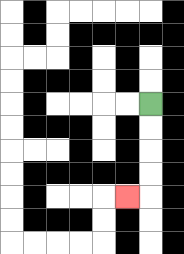{'start': '[6, 4]', 'end': '[5, 8]', 'path_directions': 'D,D,D,D,L', 'path_coordinates': '[[6, 4], [6, 5], [6, 6], [6, 7], [6, 8], [5, 8]]'}